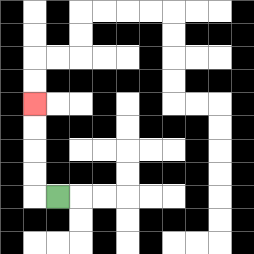{'start': '[2, 8]', 'end': '[1, 4]', 'path_directions': 'L,U,U,U,U', 'path_coordinates': '[[2, 8], [1, 8], [1, 7], [1, 6], [1, 5], [1, 4]]'}